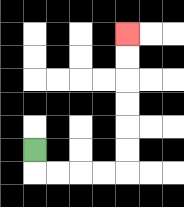{'start': '[1, 6]', 'end': '[5, 1]', 'path_directions': 'D,R,R,R,R,U,U,U,U,U,U', 'path_coordinates': '[[1, 6], [1, 7], [2, 7], [3, 7], [4, 7], [5, 7], [5, 6], [5, 5], [5, 4], [5, 3], [5, 2], [5, 1]]'}